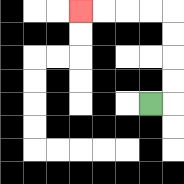{'start': '[6, 4]', 'end': '[3, 0]', 'path_directions': 'R,U,U,U,U,L,L,L,L', 'path_coordinates': '[[6, 4], [7, 4], [7, 3], [7, 2], [7, 1], [7, 0], [6, 0], [5, 0], [4, 0], [3, 0]]'}